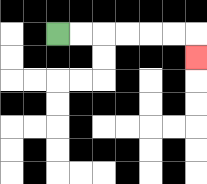{'start': '[2, 1]', 'end': '[8, 2]', 'path_directions': 'R,R,R,R,R,R,D', 'path_coordinates': '[[2, 1], [3, 1], [4, 1], [5, 1], [6, 1], [7, 1], [8, 1], [8, 2]]'}